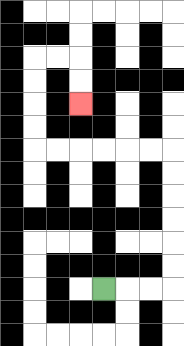{'start': '[4, 12]', 'end': '[3, 4]', 'path_directions': 'R,R,R,U,U,U,U,U,U,L,L,L,L,L,L,U,U,U,U,R,R,D,D', 'path_coordinates': '[[4, 12], [5, 12], [6, 12], [7, 12], [7, 11], [7, 10], [7, 9], [7, 8], [7, 7], [7, 6], [6, 6], [5, 6], [4, 6], [3, 6], [2, 6], [1, 6], [1, 5], [1, 4], [1, 3], [1, 2], [2, 2], [3, 2], [3, 3], [3, 4]]'}